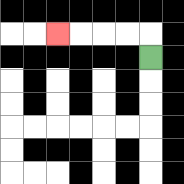{'start': '[6, 2]', 'end': '[2, 1]', 'path_directions': 'U,L,L,L,L', 'path_coordinates': '[[6, 2], [6, 1], [5, 1], [4, 1], [3, 1], [2, 1]]'}